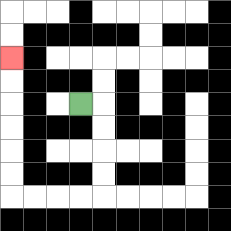{'start': '[3, 4]', 'end': '[0, 2]', 'path_directions': 'R,D,D,D,D,L,L,L,L,U,U,U,U,U,U', 'path_coordinates': '[[3, 4], [4, 4], [4, 5], [4, 6], [4, 7], [4, 8], [3, 8], [2, 8], [1, 8], [0, 8], [0, 7], [0, 6], [0, 5], [0, 4], [0, 3], [0, 2]]'}